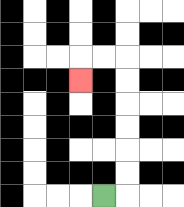{'start': '[4, 8]', 'end': '[3, 3]', 'path_directions': 'R,U,U,U,U,U,U,L,L,D', 'path_coordinates': '[[4, 8], [5, 8], [5, 7], [5, 6], [5, 5], [5, 4], [5, 3], [5, 2], [4, 2], [3, 2], [3, 3]]'}